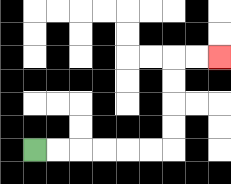{'start': '[1, 6]', 'end': '[9, 2]', 'path_directions': 'R,R,R,R,R,R,U,U,U,U,R,R', 'path_coordinates': '[[1, 6], [2, 6], [3, 6], [4, 6], [5, 6], [6, 6], [7, 6], [7, 5], [7, 4], [7, 3], [7, 2], [8, 2], [9, 2]]'}